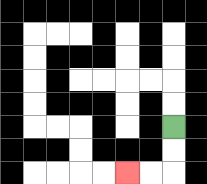{'start': '[7, 5]', 'end': '[5, 7]', 'path_directions': 'D,D,L,L', 'path_coordinates': '[[7, 5], [7, 6], [7, 7], [6, 7], [5, 7]]'}